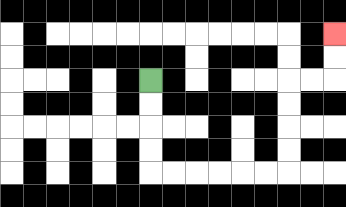{'start': '[6, 3]', 'end': '[14, 1]', 'path_directions': 'D,D,D,D,R,R,R,R,R,R,U,U,U,U,R,R,U,U', 'path_coordinates': '[[6, 3], [6, 4], [6, 5], [6, 6], [6, 7], [7, 7], [8, 7], [9, 7], [10, 7], [11, 7], [12, 7], [12, 6], [12, 5], [12, 4], [12, 3], [13, 3], [14, 3], [14, 2], [14, 1]]'}